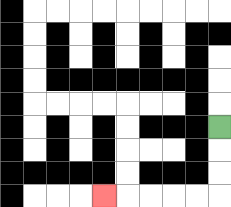{'start': '[9, 5]', 'end': '[4, 8]', 'path_directions': 'D,D,D,L,L,L,L,L', 'path_coordinates': '[[9, 5], [9, 6], [9, 7], [9, 8], [8, 8], [7, 8], [6, 8], [5, 8], [4, 8]]'}